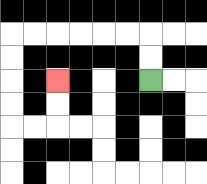{'start': '[6, 3]', 'end': '[2, 3]', 'path_directions': 'U,U,L,L,L,L,L,L,D,D,D,D,R,R,U,U', 'path_coordinates': '[[6, 3], [6, 2], [6, 1], [5, 1], [4, 1], [3, 1], [2, 1], [1, 1], [0, 1], [0, 2], [0, 3], [0, 4], [0, 5], [1, 5], [2, 5], [2, 4], [2, 3]]'}